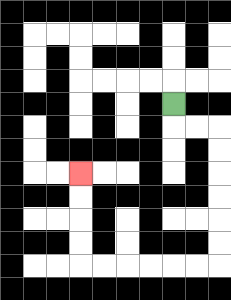{'start': '[7, 4]', 'end': '[3, 7]', 'path_directions': 'D,R,R,D,D,D,D,D,D,L,L,L,L,L,L,U,U,U,U', 'path_coordinates': '[[7, 4], [7, 5], [8, 5], [9, 5], [9, 6], [9, 7], [9, 8], [9, 9], [9, 10], [9, 11], [8, 11], [7, 11], [6, 11], [5, 11], [4, 11], [3, 11], [3, 10], [3, 9], [3, 8], [3, 7]]'}